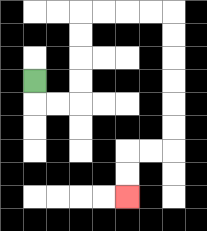{'start': '[1, 3]', 'end': '[5, 8]', 'path_directions': 'D,R,R,U,U,U,U,R,R,R,R,D,D,D,D,D,D,L,L,D,D', 'path_coordinates': '[[1, 3], [1, 4], [2, 4], [3, 4], [3, 3], [3, 2], [3, 1], [3, 0], [4, 0], [5, 0], [6, 0], [7, 0], [7, 1], [7, 2], [7, 3], [7, 4], [7, 5], [7, 6], [6, 6], [5, 6], [5, 7], [5, 8]]'}